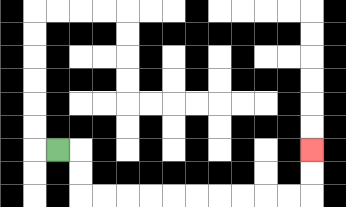{'start': '[2, 6]', 'end': '[13, 6]', 'path_directions': 'R,D,D,R,R,R,R,R,R,R,R,R,R,U,U', 'path_coordinates': '[[2, 6], [3, 6], [3, 7], [3, 8], [4, 8], [5, 8], [6, 8], [7, 8], [8, 8], [9, 8], [10, 8], [11, 8], [12, 8], [13, 8], [13, 7], [13, 6]]'}